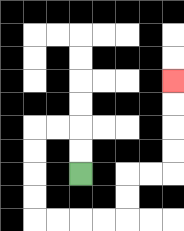{'start': '[3, 7]', 'end': '[7, 3]', 'path_directions': 'U,U,L,L,D,D,D,D,R,R,R,R,U,U,R,R,U,U,U,U', 'path_coordinates': '[[3, 7], [3, 6], [3, 5], [2, 5], [1, 5], [1, 6], [1, 7], [1, 8], [1, 9], [2, 9], [3, 9], [4, 9], [5, 9], [5, 8], [5, 7], [6, 7], [7, 7], [7, 6], [7, 5], [7, 4], [7, 3]]'}